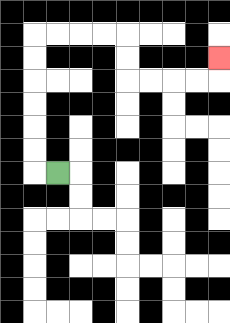{'start': '[2, 7]', 'end': '[9, 2]', 'path_directions': 'L,U,U,U,U,U,U,R,R,R,R,D,D,R,R,R,R,U', 'path_coordinates': '[[2, 7], [1, 7], [1, 6], [1, 5], [1, 4], [1, 3], [1, 2], [1, 1], [2, 1], [3, 1], [4, 1], [5, 1], [5, 2], [5, 3], [6, 3], [7, 3], [8, 3], [9, 3], [9, 2]]'}